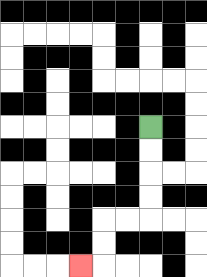{'start': '[6, 5]', 'end': '[3, 11]', 'path_directions': 'D,D,D,D,L,L,D,D,L', 'path_coordinates': '[[6, 5], [6, 6], [6, 7], [6, 8], [6, 9], [5, 9], [4, 9], [4, 10], [4, 11], [3, 11]]'}